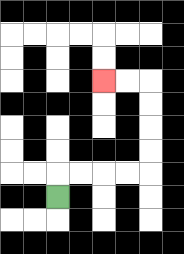{'start': '[2, 8]', 'end': '[4, 3]', 'path_directions': 'U,R,R,R,R,U,U,U,U,L,L', 'path_coordinates': '[[2, 8], [2, 7], [3, 7], [4, 7], [5, 7], [6, 7], [6, 6], [6, 5], [6, 4], [6, 3], [5, 3], [4, 3]]'}